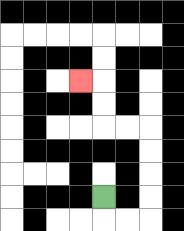{'start': '[4, 8]', 'end': '[3, 3]', 'path_directions': 'D,R,R,U,U,U,U,L,L,U,U,L', 'path_coordinates': '[[4, 8], [4, 9], [5, 9], [6, 9], [6, 8], [6, 7], [6, 6], [6, 5], [5, 5], [4, 5], [4, 4], [4, 3], [3, 3]]'}